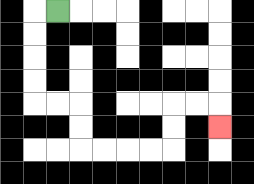{'start': '[2, 0]', 'end': '[9, 5]', 'path_directions': 'L,D,D,D,D,R,R,D,D,R,R,R,R,U,U,R,R,D', 'path_coordinates': '[[2, 0], [1, 0], [1, 1], [1, 2], [1, 3], [1, 4], [2, 4], [3, 4], [3, 5], [3, 6], [4, 6], [5, 6], [6, 6], [7, 6], [7, 5], [7, 4], [8, 4], [9, 4], [9, 5]]'}